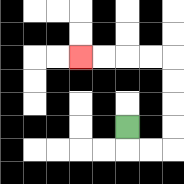{'start': '[5, 5]', 'end': '[3, 2]', 'path_directions': 'D,R,R,U,U,U,U,L,L,L,L', 'path_coordinates': '[[5, 5], [5, 6], [6, 6], [7, 6], [7, 5], [7, 4], [7, 3], [7, 2], [6, 2], [5, 2], [4, 2], [3, 2]]'}